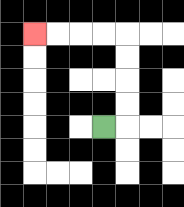{'start': '[4, 5]', 'end': '[1, 1]', 'path_directions': 'R,U,U,U,U,L,L,L,L', 'path_coordinates': '[[4, 5], [5, 5], [5, 4], [5, 3], [5, 2], [5, 1], [4, 1], [3, 1], [2, 1], [1, 1]]'}